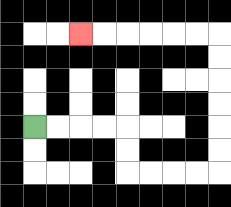{'start': '[1, 5]', 'end': '[3, 1]', 'path_directions': 'R,R,R,R,D,D,R,R,R,R,U,U,U,U,U,U,L,L,L,L,L,L', 'path_coordinates': '[[1, 5], [2, 5], [3, 5], [4, 5], [5, 5], [5, 6], [5, 7], [6, 7], [7, 7], [8, 7], [9, 7], [9, 6], [9, 5], [9, 4], [9, 3], [9, 2], [9, 1], [8, 1], [7, 1], [6, 1], [5, 1], [4, 1], [3, 1]]'}